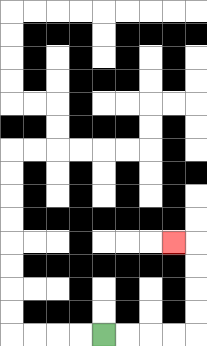{'start': '[4, 14]', 'end': '[7, 10]', 'path_directions': 'R,R,R,R,U,U,U,U,L', 'path_coordinates': '[[4, 14], [5, 14], [6, 14], [7, 14], [8, 14], [8, 13], [8, 12], [8, 11], [8, 10], [7, 10]]'}